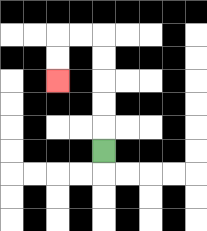{'start': '[4, 6]', 'end': '[2, 3]', 'path_directions': 'U,U,U,U,U,L,L,D,D', 'path_coordinates': '[[4, 6], [4, 5], [4, 4], [4, 3], [4, 2], [4, 1], [3, 1], [2, 1], [2, 2], [2, 3]]'}